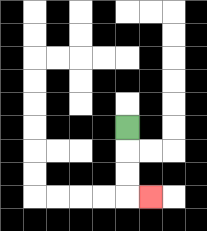{'start': '[5, 5]', 'end': '[6, 8]', 'path_directions': 'D,D,D,R', 'path_coordinates': '[[5, 5], [5, 6], [5, 7], [5, 8], [6, 8]]'}